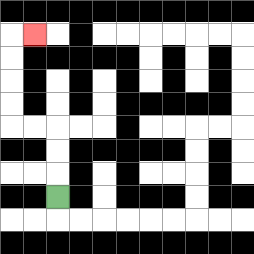{'start': '[2, 8]', 'end': '[1, 1]', 'path_directions': 'U,U,U,L,L,U,U,U,U,R', 'path_coordinates': '[[2, 8], [2, 7], [2, 6], [2, 5], [1, 5], [0, 5], [0, 4], [0, 3], [0, 2], [0, 1], [1, 1]]'}